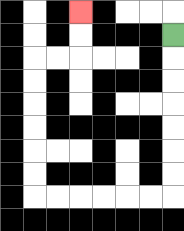{'start': '[7, 1]', 'end': '[3, 0]', 'path_directions': 'D,D,D,D,D,D,D,L,L,L,L,L,L,U,U,U,U,U,U,R,R,U,U', 'path_coordinates': '[[7, 1], [7, 2], [7, 3], [7, 4], [7, 5], [7, 6], [7, 7], [7, 8], [6, 8], [5, 8], [4, 8], [3, 8], [2, 8], [1, 8], [1, 7], [1, 6], [1, 5], [1, 4], [1, 3], [1, 2], [2, 2], [3, 2], [3, 1], [3, 0]]'}